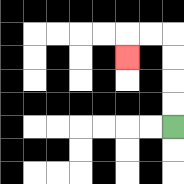{'start': '[7, 5]', 'end': '[5, 2]', 'path_directions': 'U,U,U,U,L,L,D', 'path_coordinates': '[[7, 5], [7, 4], [7, 3], [7, 2], [7, 1], [6, 1], [5, 1], [5, 2]]'}